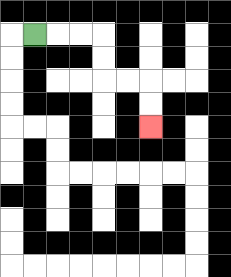{'start': '[1, 1]', 'end': '[6, 5]', 'path_directions': 'R,R,R,D,D,R,R,D,D', 'path_coordinates': '[[1, 1], [2, 1], [3, 1], [4, 1], [4, 2], [4, 3], [5, 3], [6, 3], [6, 4], [6, 5]]'}